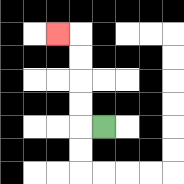{'start': '[4, 5]', 'end': '[2, 1]', 'path_directions': 'L,U,U,U,U,L', 'path_coordinates': '[[4, 5], [3, 5], [3, 4], [3, 3], [3, 2], [3, 1], [2, 1]]'}